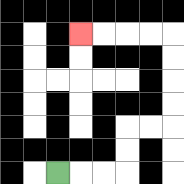{'start': '[2, 7]', 'end': '[3, 1]', 'path_directions': 'R,R,R,U,U,R,R,U,U,U,U,L,L,L,L', 'path_coordinates': '[[2, 7], [3, 7], [4, 7], [5, 7], [5, 6], [5, 5], [6, 5], [7, 5], [7, 4], [7, 3], [7, 2], [7, 1], [6, 1], [5, 1], [4, 1], [3, 1]]'}